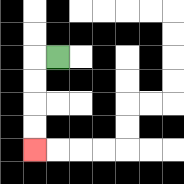{'start': '[2, 2]', 'end': '[1, 6]', 'path_directions': 'L,D,D,D,D', 'path_coordinates': '[[2, 2], [1, 2], [1, 3], [1, 4], [1, 5], [1, 6]]'}